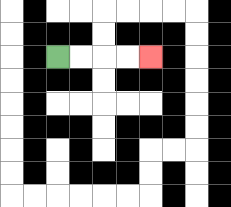{'start': '[2, 2]', 'end': '[6, 2]', 'path_directions': 'R,R,R,R', 'path_coordinates': '[[2, 2], [3, 2], [4, 2], [5, 2], [6, 2]]'}